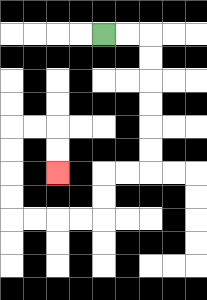{'start': '[4, 1]', 'end': '[2, 7]', 'path_directions': 'R,R,D,D,D,D,D,D,L,L,D,D,L,L,L,L,U,U,U,U,R,R,D,D', 'path_coordinates': '[[4, 1], [5, 1], [6, 1], [6, 2], [6, 3], [6, 4], [6, 5], [6, 6], [6, 7], [5, 7], [4, 7], [4, 8], [4, 9], [3, 9], [2, 9], [1, 9], [0, 9], [0, 8], [0, 7], [0, 6], [0, 5], [1, 5], [2, 5], [2, 6], [2, 7]]'}